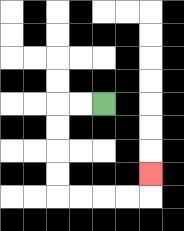{'start': '[4, 4]', 'end': '[6, 7]', 'path_directions': 'L,L,D,D,D,D,R,R,R,R,U', 'path_coordinates': '[[4, 4], [3, 4], [2, 4], [2, 5], [2, 6], [2, 7], [2, 8], [3, 8], [4, 8], [5, 8], [6, 8], [6, 7]]'}